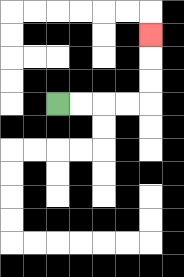{'start': '[2, 4]', 'end': '[6, 1]', 'path_directions': 'R,R,R,R,U,U,U', 'path_coordinates': '[[2, 4], [3, 4], [4, 4], [5, 4], [6, 4], [6, 3], [6, 2], [6, 1]]'}